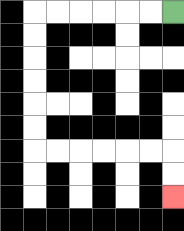{'start': '[7, 0]', 'end': '[7, 8]', 'path_directions': 'L,L,L,L,L,L,D,D,D,D,D,D,R,R,R,R,R,R,D,D', 'path_coordinates': '[[7, 0], [6, 0], [5, 0], [4, 0], [3, 0], [2, 0], [1, 0], [1, 1], [1, 2], [1, 3], [1, 4], [1, 5], [1, 6], [2, 6], [3, 6], [4, 6], [5, 6], [6, 6], [7, 6], [7, 7], [7, 8]]'}